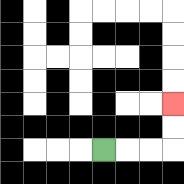{'start': '[4, 6]', 'end': '[7, 4]', 'path_directions': 'R,R,R,U,U', 'path_coordinates': '[[4, 6], [5, 6], [6, 6], [7, 6], [7, 5], [7, 4]]'}